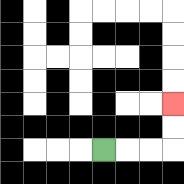{'start': '[4, 6]', 'end': '[7, 4]', 'path_directions': 'R,R,R,U,U', 'path_coordinates': '[[4, 6], [5, 6], [6, 6], [7, 6], [7, 5], [7, 4]]'}